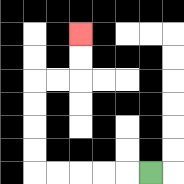{'start': '[6, 7]', 'end': '[3, 1]', 'path_directions': 'L,L,L,L,L,U,U,U,U,R,R,U,U', 'path_coordinates': '[[6, 7], [5, 7], [4, 7], [3, 7], [2, 7], [1, 7], [1, 6], [1, 5], [1, 4], [1, 3], [2, 3], [3, 3], [3, 2], [3, 1]]'}